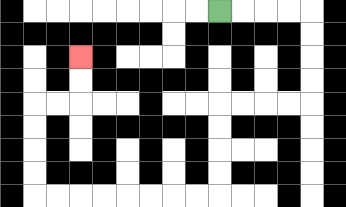{'start': '[9, 0]', 'end': '[3, 2]', 'path_directions': 'R,R,R,R,D,D,D,D,L,L,L,L,D,D,D,D,L,L,L,L,L,L,L,L,U,U,U,U,R,R,U,U', 'path_coordinates': '[[9, 0], [10, 0], [11, 0], [12, 0], [13, 0], [13, 1], [13, 2], [13, 3], [13, 4], [12, 4], [11, 4], [10, 4], [9, 4], [9, 5], [9, 6], [9, 7], [9, 8], [8, 8], [7, 8], [6, 8], [5, 8], [4, 8], [3, 8], [2, 8], [1, 8], [1, 7], [1, 6], [1, 5], [1, 4], [2, 4], [3, 4], [3, 3], [3, 2]]'}